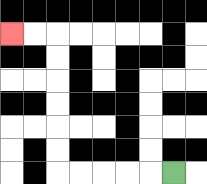{'start': '[7, 7]', 'end': '[0, 1]', 'path_directions': 'L,L,L,L,L,U,U,U,U,U,U,L,L', 'path_coordinates': '[[7, 7], [6, 7], [5, 7], [4, 7], [3, 7], [2, 7], [2, 6], [2, 5], [2, 4], [2, 3], [2, 2], [2, 1], [1, 1], [0, 1]]'}